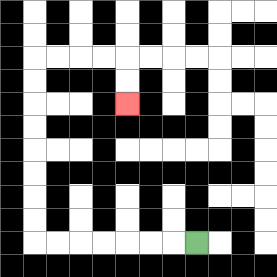{'start': '[8, 10]', 'end': '[5, 4]', 'path_directions': 'L,L,L,L,L,L,L,U,U,U,U,U,U,U,U,R,R,R,R,D,D', 'path_coordinates': '[[8, 10], [7, 10], [6, 10], [5, 10], [4, 10], [3, 10], [2, 10], [1, 10], [1, 9], [1, 8], [1, 7], [1, 6], [1, 5], [1, 4], [1, 3], [1, 2], [2, 2], [3, 2], [4, 2], [5, 2], [5, 3], [5, 4]]'}